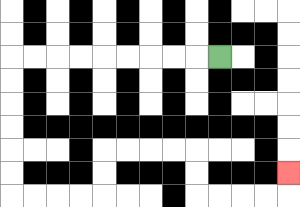{'start': '[9, 2]', 'end': '[12, 7]', 'path_directions': 'L,L,L,L,L,L,L,L,L,D,D,D,D,D,D,R,R,R,R,U,U,R,R,R,R,D,D,R,R,R,R,U', 'path_coordinates': '[[9, 2], [8, 2], [7, 2], [6, 2], [5, 2], [4, 2], [3, 2], [2, 2], [1, 2], [0, 2], [0, 3], [0, 4], [0, 5], [0, 6], [0, 7], [0, 8], [1, 8], [2, 8], [3, 8], [4, 8], [4, 7], [4, 6], [5, 6], [6, 6], [7, 6], [8, 6], [8, 7], [8, 8], [9, 8], [10, 8], [11, 8], [12, 8], [12, 7]]'}